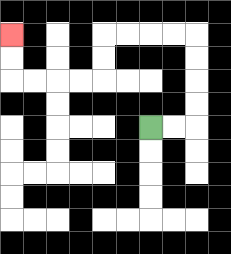{'start': '[6, 5]', 'end': '[0, 1]', 'path_directions': 'R,R,U,U,U,U,L,L,L,L,D,D,L,L,L,L,U,U', 'path_coordinates': '[[6, 5], [7, 5], [8, 5], [8, 4], [8, 3], [8, 2], [8, 1], [7, 1], [6, 1], [5, 1], [4, 1], [4, 2], [4, 3], [3, 3], [2, 3], [1, 3], [0, 3], [0, 2], [0, 1]]'}